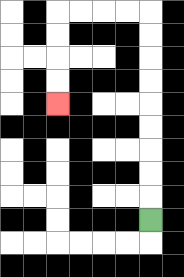{'start': '[6, 9]', 'end': '[2, 4]', 'path_directions': 'U,U,U,U,U,U,U,U,U,L,L,L,L,D,D,D,D', 'path_coordinates': '[[6, 9], [6, 8], [6, 7], [6, 6], [6, 5], [6, 4], [6, 3], [6, 2], [6, 1], [6, 0], [5, 0], [4, 0], [3, 0], [2, 0], [2, 1], [2, 2], [2, 3], [2, 4]]'}